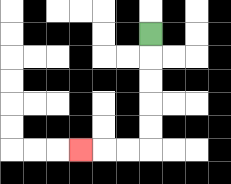{'start': '[6, 1]', 'end': '[3, 6]', 'path_directions': 'D,D,D,D,D,L,L,L', 'path_coordinates': '[[6, 1], [6, 2], [6, 3], [6, 4], [6, 5], [6, 6], [5, 6], [4, 6], [3, 6]]'}